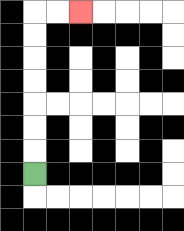{'start': '[1, 7]', 'end': '[3, 0]', 'path_directions': 'U,U,U,U,U,U,U,R,R', 'path_coordinates': '[[1, 7], [1, 6], [1, 5], [1, 4], [1, 3], [1, 2], [1, 1], [1, 0], [2, 0], [3, 0]]'}